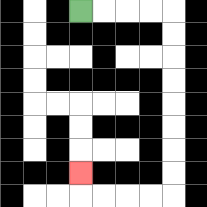{'start': '[3, 0]', 'end': '[3, 7]', 'path_directions': 'R,R,R,R,D,D,D,D,D,D,D,D,L,L,L,L,U', 'path_coordinates': '[[3, 0], [4, 0], [5, 0], [6, 0], [7, 0], [7, 1], [7, 2], [7, 3], [7, 4], [7, 5], [7, 6], [7, 7], [7, 8], [6, 8], [5, 8], [4, 8], [3, 8], [3, 7]]'}